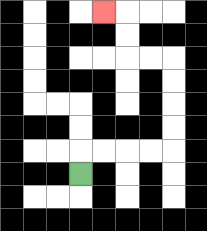{'start': '[3, 7]', 'end': '[4, 0]', 'path_directions': 'U,R,R,R,R,U,U,U,U,L,L,U,U,L', 'path_coordinates': '[[3, 7], [3, 6], [4, 6], [5, 6], [6, 6], [7, 6], [7, 5], [7, 4], [7, 3], [7, 2], [6, 2], [5, 2], [5, 1], [5, 0], [4, 0]]'}